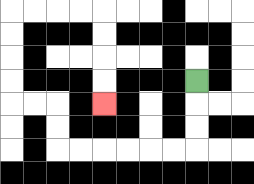{'start': '[8, 3]', 'end': '[4, 4]', 'path_directions': 'D,D,D,L,L,L,L,L,L,U,U,L,L,U,U,U,U,R,R,R,R,D,D,D,D', 'path_coordinates': '[[8, 3], [8, 4], [8, 5], [8, 6], [7, 6], [6, 6], [5, 6], [4, 6], [3, 6], [2, 6], [2, 5], [2, 4], [1, 4], [0, 4], [0, 3], [0, 2], [0, 1], [0, 0], [1, 0], [2, 0], [3, 0], [4, 0], [4, 1], [4, 2], [4, 3], [4, 4]]'}